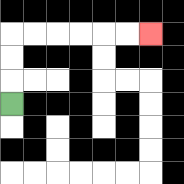{'start': '[0, 4]', 'end': '[6, 1]', 'path_directions': 'U,U,U,R,R,R,R,R,R', 'path_coordinates': '[[0, 4], [0, 3], [0, 2], [0, 1], [1, 1], [2, 1], [3, 1], [4, 1], [5, 1], [6, 1]]'}